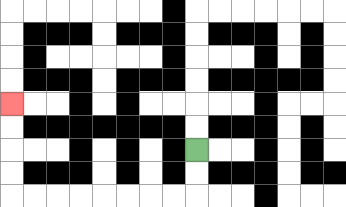{'start': '[8, 6]', 'end': '[0, 4]', 'path_directions': 'D,D,L,L,L,L,L,L,L,L,U,U,U,U', 'path_coordinates': '[[8, 6], [8, 7], [8, 8], [7, 8], [6, 8], [5, 8], [4, 8], [3, 8], [2, 8], [1, 8], [0, 8], [0, 7], [0, 6], [0, 5], [0, 4]]'}